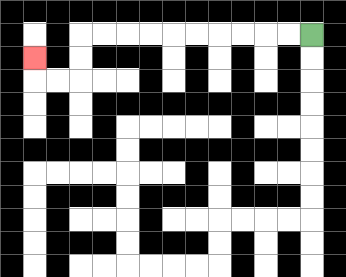{'start': '[13, 1]', 'end': '[1, 2]', 'path_directions': 'L,L,L,L,L,L,L,L,L,L,D,D,L,L,U', 'path_coordinates': '[[13, 1], [12, 1], [11, 1], [10, 1], [9, 1], [8, 1], [7, 1], [6, 1], [5, 1], [4, 1], [3, 1], [3, 2], [3, 3], [2, 3], [1, 3], [1, 2]]'}